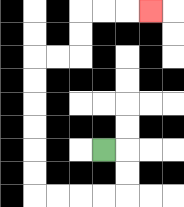{'start': '[4, 6]', 'end': '[6, 0]', 'path_directions': 'R,D,D,L,L,L,L,U,U,U,U,U,U,R,R,U,U,R,R,R', 'path_coordinates': '[[4, 6], [5, 6], [5, 7], [5, 8], [4, 8], [3, 8], [2, 8], [1, 8], [1, 7], [1, 6], [1, 5], [1, 4], [1, 3], [1, 2], [2, 2], [3, 2], [3, 1], [3, 0], [4, 0], [5, 0], [6, 0]]'}